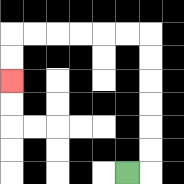{'start': '[5, 7]', 'end': '[0, 3]', 'path_directions': 'R,U,U,U,U,U,U,L,L,L,L,L,L,D,D', 'path_coordinates': '[[5, 7], [6, 7], [6, 6], [6, 5], [6, 4], [6, 3], [6, 2], [6, 1], [5, 1], [4, 1], [3, 1], [2, 1], [1, 1], [0, 1], [0, 2], [0, 3]]'}